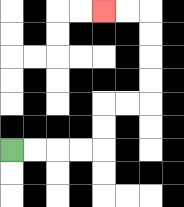{'start': '[0, 6]', 'end': '[4, 0]', 'path_directions': 'R,R,R,R,U,U,R,R,U,U,U,U,L,L', 'path_coordinates': '[[0, 6], [1, 6], [2, 6], [3, 6], [4, 6], [4, 5], [4, 4], [5, 4], [6, 4], [6, 3], [6, 2], [6, 1], [6, 0], [5, 0], [4, 0]]'}